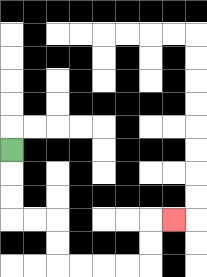{'start': '[0, 6]', 'end': '[7, 9]', 'path_directions': 'D,D,D,R,R,D,D,R,R,R,R,U,U,R', 'path_coordinates': '[[0, 6], [0, 7], [0, 8], [0, 9], [1, 9], [2, 9], [2, 10], [2, 11], [3, 11], [4, 11], [5, 11], [6, 11], [6, 10], [6, 9], [7, 9]]'}